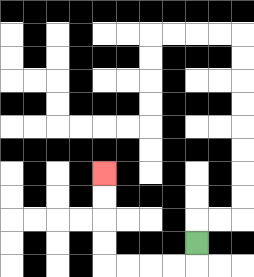{'start': '[8, 10]', 'end': '[4, 7]', 'path_directions': 'D,L,L,L,L,U,U,U,U', 'path_coordinates': '[[8, 10], [8, 11], [7, 11], [6, 11], [5, 11], [4, 11], [4, 10], [4, 9], [4, 8], [4, 7]]'}